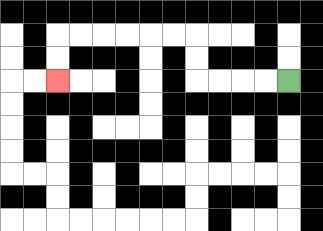{'start': '[12, 3]', 'end': '[2, 3]', 'path_directions': 'L,L,L,L,U,U,L,L,L,L,L,L,D,D', 'path_coordinates': '[[12, 3], [11, 3], [10, 3], [9, 3], [8, 3], [8, 2], [8, 1], [7, 1], [6, 1], [5, 1], [4, 1], [3, 1], [2, 1], [2, 2], [2, 3]]'}